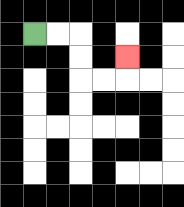{'start': '[1, 1]', 'end': '[5, 2]', 'path_directions': 'R,R,D,D,R,R,U', 'path_coordinates': '[[1, 1], [2, 1], [3, 1], [3, 2], [3, 3], [4, 3], [5, 3], [5, 2]]'}